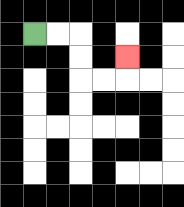{'start': '[1, 1]', 'end': '[5, 2]', 'path_directions': 'R,R,D,D,R,R,U', 'path_coordinates': '[[1, 1], [2, 1], [3, 1], [3, 2], [3, 3], [4, 3], [5, 3], [5, 2]]'}